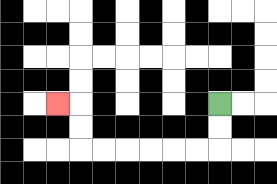{'start': '[9, 4]', 'end': '[2, 4]', 'path_directions': 'D,D,L,L,L,L,L,L,U,U,L', 'path_coordinates': '[[9, 4], [9, 5], [9, 6], [8, 6], [7, 6], [6, 6], [5, 6], [4, 6], [3, 6], [3, 5], [3, 4], [2, 4]]'}